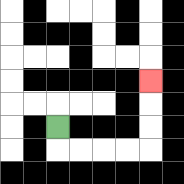{'start': '[2, 5]', 'end': '[6, 3]', 'path_directions': 'D,R,R,R,R,U,U,U', 'path_coordinates': '[[2, 5], [2, 6], [3, 6], [4, 6], [5, 6], [6, 6], [6, 5], [6, 4], [6, 3]]'}